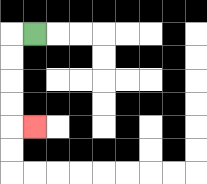{'start': '[1, 1]', 'end': '[1, 5]', 'path_directions': 'L,D,D,D,D,R', 'path_coordinates': '[[1, 1], [0, 1], [0, 2], [0, 3], [0, 4], [0, 5], [1, 5]]'}